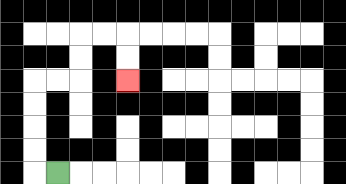{'start': '[2, 7]', 'end': '[5, 3]', 'path_directions': 'L,U,U,U,U,R,R,U,U,R,R,D,D', 'path_coordinates': '[[2, 7], [1, 7], [1, 6], [1, 5], [1, 4], [1, 3], [2, 3], [3, 3], [3, 2], [3, 1], [4, 1], [5, 1], [5, 2], [5, 3]]'}